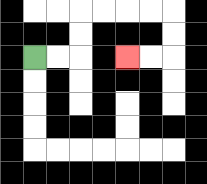{'start': '[1, 2]', 'end': '[5, 2]', 'path_directions': 'R,R,U,U,R,R,R,R,D,D,L,L', 'path_coordinates': '[[1, 2], [2, 2], [3, 2], [3, 1], [3, 0], [4, 0], [5, 0], [6, 0], [7, 0], [7, 1], [7, 2], [6, 2], [5, 2]]'}